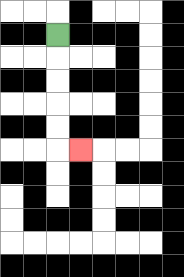{'start': '[2, 1]', 'end': '[3, 6]', 'path_directions': 'D,D,D,D,D,R', 'path_coordinates': '[[2, 1], [2, 2], [2, 3], [2, 4], [2, 5], [2, 6], [3, 6]]'}